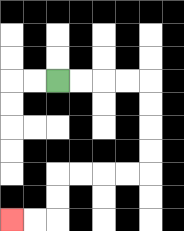{'start': '[2, 3]', 'end': '[0, 9]', 'path_directions': 'R,R,R,R,D,D,D,D,L,L,L,L,D,D,L,L', 'path_coordinates': '[[2, 3], [3, 3], [4, 3], [5, 3], [6, 3], [6, 4], [6, 5], [6, 6], [6, 7], [5, 7], [4, 7], [3, 7], [2, 7], [2, 8], [2, 9], [1, 9], [0, 9]]'}